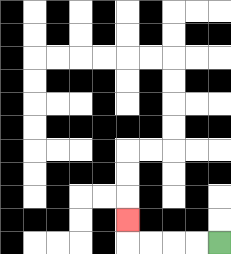{'start': '[9, 10]', 'end': '[5, 9]', 'path_directions': 'L,L,L,L,U', 'path_coordinates': '[[9, 10], [8, 10], [7, 10], [6, 10], [5, 10], [5, 9]]'}